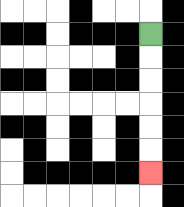{'start': '[6, 1]', 'end': '[6, 7]', 'path_directions': 'D,D,D,D,D,D', 'path_coordinates': '[[6, 1], [6, 2], [6, 3], [6, 4], [6, 5], [6, 6], [6, 7]]'}